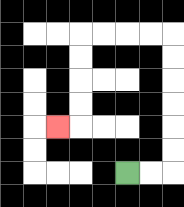{'start': '[5, 7]', 'end': '[2, 5]', 'path_directions': 'R,R,U,U,U,U,U,U,L,L,L,L,D,D,D,D,L', 'path_coordinates': '[[5, 7], [6, 7], [7, 7], [7, 6], [7, 5], [7, 4], [7, 3], [7, 2], [7, 1], [6, 1], [5, 1], [4, 1], [3, 1], [3, 2], [3, 3], [3, 4], [3, 5], [2, 5]]'}